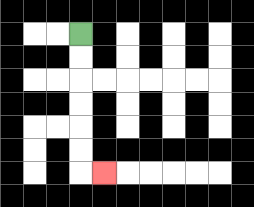{'start': '[3, 1]', 'end': '[4, 7]', 'path_directions': 'D,D,D,D,D,D,R', 'path_coordinates': '[[3, 1], [3, 2], [3, 3], [3, 4], [3, 5], [3, 6], [3, 7], [4, 7]]'}